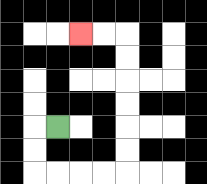{'start': '[2, 5]', 'end': '[3, 1]', 'path_directions': 'L,D,D,R,R,R,R,U,U,U,U,U,U,L,L', 'path_coordinates': '[[2, 5], [1, 5], [1, 6], [1, 7], [2, 7], [3, 7], [4, 7], [5, 7], [5, 6], [5, 5], [5, 4], [5, 3], [5, 2], [5, 1], [4, 1], [3, 1]]'}